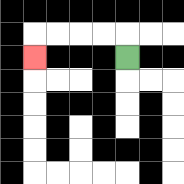{'start': '[5, 2]', 'end': '[1, 2]', 'path_directions': 'U,L,L,L,L,D', 'path_coordinates': '[[5, 2], [5, 1], [4, 1], [3, 1], [2, 1], [1, 1], [1, 2]]'}